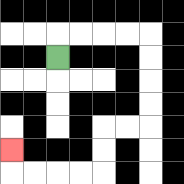{'start': '[2, 2]', 'end': '[0, 6]', 'path_directions': 'U,R,R,R,R,D,D,D,D,L,L,D,D,L,L,L,L,U', 'path_coordinates': '[[2, 2], [2, 1], [3, 1], [4, 1], [5, 1], [6, 1], [6, 2], [6, 3], [6, 4], [6, 5], [5, 5], [4, 5], [4, 6], [4, 7], [3, 7], [2, 7], [1, 7], [0, 7], [0, 6]]'}